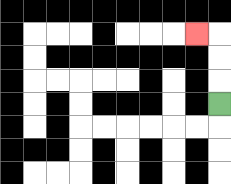{'start': '[9, 4]', 'end': '[8, 1]', 'path_directions': 'U,U,U,L', 'path_coordinates': '[[9, 4], [9, 3], [9, 2], [9, 1], [8, 1]]'}